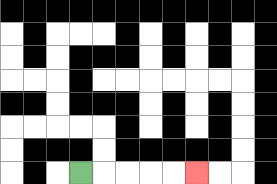{'start': '[3, 7]', 'end': '[8, 7]', 'path_directions': 'R,R,R,R,R', 'path_coordinates': '[[3, 7], [4, 7], [5, 7], [6, 7], [7, 7], [8, 7]]'}